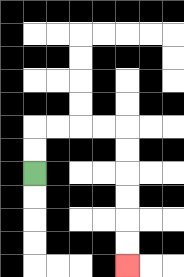{'start': '[1, 7]', 'end': '[5, 11]', 'path_directions': 'U,U,R,R,R,R,D,D,D,D,D,D', 'path_coordinates': '[[1, 7], [1, 6], [1, 5], [2, 5], [3, 5], [4, 5], [5, 5], [5, 6], [5, 7], [5, 8], [5, 9], [5, 10], [5, 11]]'}